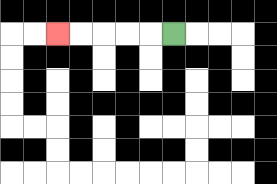{'start': '[7, 1]', 'end': '[2, 1]', 'path_directions': 'L,L,L,L,L', 'path_coordinates': '[[7, 1], [6, 1], [5, 1], [4, 1], [3, 1], [2, 1]]'}